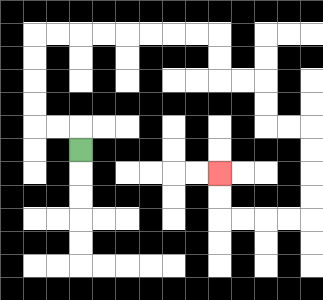{'start': '[3, 6]', 'end': '[9, 7]', 'path_directions': 'U,L,L,U,U,U,U,R,R,R,R,R,R,R,R,D,D,R,R,D,D,R,R,D,D,D,D,L,L,L,L,U,U', 'path_coordinates': '[[3, 6], [3, 5], [2, 5], [1, 5], [1, 4], [1, 3], [1, 2], [1, 1], [2, 1], [3, 1], [4, 1], [5, 1], [6, 1], [7, 1], [8, 1], [9, 1], [9, 2], [9, 3], [10, 3], [11, 3], [11, 4], [11, 5], [12, 5], [13, 5], [13, 6], [13, 7], [13, 8], [13, 9], [12, 9], [11, 9], [10, 9], [9, 9], [9, 8], [9, 7]]'}